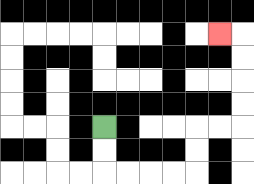{'start': '[4, 5]', 'end': '[9, 1]', 'path_directions': 'D,D,R,R,R,R,U,U,R,R,U,U,U,U,L', 'path_coordinates': '[[4, 5], [4, 6], [4, 7], [5, 7], [6, 7], [7, 7], [8, 7], [8, 6], [8, 5], [9, 5], [10, 5], [10, 4], [10, 3], [10, 2], [10, 1], [9, 1]]'}